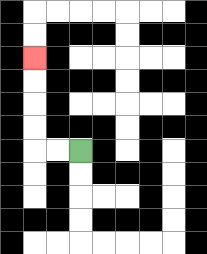{'start': '[3, 6]', 'end': '[1, 2]', 'path_directions': 'L,L,U,U,U,U', 'path_coordinates': '[[3, 6], [2, 6], [1, 6], [1, 5], [1, 4], [1, 3], [1, 2]]'}